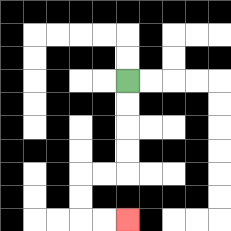{'start': '[5, 3]', 'end': '[5, 9]', 'path_directions': 'D,D,D,D,L,L,D,D,R,R', 'path_coordinates': '[[5, 3], [5, 4], [5, 5], [5, 6], [5, 7], [4, 7], [3, 7], [3, 8], [3, 9], [4, 9], [5, 9]]'}